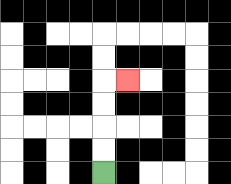{'start': '[4, 7]', 'end': '[5, 3]', 'path_directions': 'U,U,U,U,R', 'path_coordinates': '[[4, 7], [4, 6], [4, 5], [4, 4], [4, 3], [5, 3]]'}